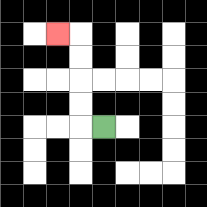{'start': '[4, 5]', 'end': '[2, 1]', 'path_directions': 'L,U,U,U,U,L', 'path_coordinates': '[[4, 5], [3, 5], [3, 4], [3, 3], [3, 2], [3, 1], [2, 1]]'}